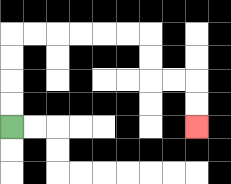{'start': '[0, 5]', 'end': '[8, 5]', 'path_directions': 'U,U,U,U,R,R,R,R,R,R,D,D,R,R,D,D', 'path_coordinates': '[[0, 5], [0, 4], [0, 3], [0, 2], [0, 1], [1, 1], [2, 1], [3, 1], [4, 1], [5, 1], [6, 1], [6, 2], [6, 3], [7, 3], [8, 3], [8, 4], [8, 5]]'}